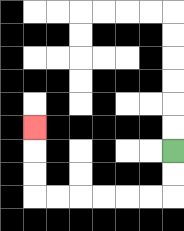{'start': '[7, 6]', 'end': '[1, 5]', 'path_directions': 'D,D,L,L,L,L,L,L,U,U,U', 'path_coordinates': '[[7, 6], [7, 7], [7, 8], [6, 8], [5, 8], [4, 8], [3, 8], [2, 8], [1, 8], [1, 7], [1, 6], [1, 5]]'}